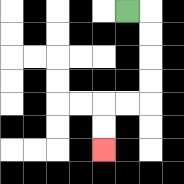{'start': '[5, 0]', 'end': '[4, 6]', 'path_directions': 'R,D,D,D,D,L,L,D,D', 'path_coordinates': '[[5, 0], [6, 0], [6, 1], [6, 2], [6, 3], [6, 4], [5, 4], [4, 4], [4, 5], [4, 6]]'}